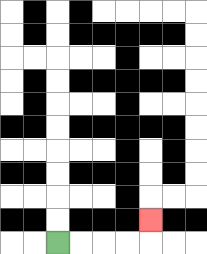{'start': '[2, 10]', 'end': '[6, 9]', 'path_directions': 'R,R,R,R,U', 'path_coordinates': '[[2, 10], [3, 10], [4, 10], [5, 10], [6, 10], [6, 9]]'}